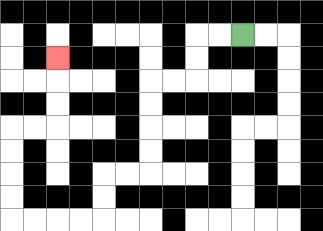{'start': '[10, 1]', 'end': '[2, 2]', 'path_directions': 'L,L,D,D,L,L,D,D,D,D,L,L,D,D,L,L,L,L,U,U,U,U,R,R,U,U,U', 'path_coordinates': '[[10, 1], [9, 1], [8, 1], [8, 2], [8, 3], [7, 3], [6, 3], [6, 4], [6, 5], [6, 6], [6, 7], [5, 7], [4, 7], [4, 8], [4, 9], [3, 9], [2, 9], [1, 9], [0, 9], [0, 8], [0, 7], [0, 6], [0, 5], [1, 5], [2, 5], [2, 4], [2, 3], [2, 2]]'}